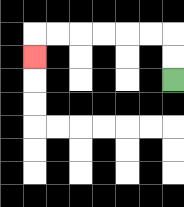{'start': '[7, 3]', 'end': '[1, 2]', 'path_directions': 'U,U,L,L,L,L,L,L,D', 'path_coordinates': '[[7, 3], [7, 2], [7, 1], [6, 1], [5, 1], [4, 1], [3, 1], [2, 1], [1, 1], [1, 2]]'}